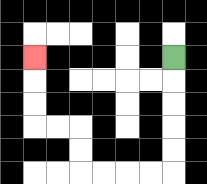{'start': '[7, 2]', 'end': '[1, 2]', 'path_directions': 'D,D,D,D,D,L,L,L,L,U,U,L,L,U,U,U', 'path_coordinates': '[[7, 2], [7, 3], [7, 4], [7, 5], [7, 6], [7, 7], [6, 7], [5, 7], [4, 7], [3, 7], [3, 6], [3, 5], [2, 5], [1, 5], [1, 4], [1, 3], [1, 2]]'}